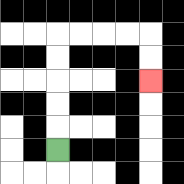{'start': '[2, 6]', 'end': '[6, 3]', 'path_directions': 'U,U,U,U,U,R,R,R,R,D,D', 'path_coordinates': '[[2, 6], [2, 5], [2, 4], [2, 3], [2, 2], [2, 1], [3, 1], [4, 1], [5, 1], [6, 1], [6, 2], [6, 3]]'}